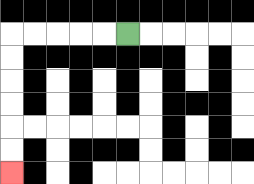{'start': '[5, 1]', 'end': '[0, 7]', 'path_directions': 'L,L,L,L,L,D,D,D,D,D,D', 'path_coordinates': '[[5, 1], [4, 1], [3, 1], [2, 1], [1, 1], [0, 1], [0, 2], [0, 3], [0, 4], [0, 5], [0, 6], [0, 7]]'}